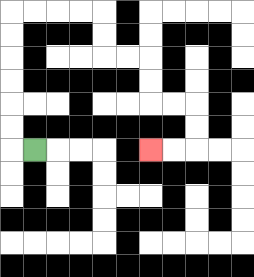{'start': '[1, 6]', 'end': '[6, 6]', 'path_directions': 'L,U,U,U,U,U,U,R,R,R,R,D,D,R,R,D,D,R,R,D,D,L,L', 'path_coordinates': '[[1, 6], [0, 6], [0, 5], [0, 4], [0, 3], [0, 2], [0, 1], [0, 0], [1, 0], [2, 0], [3, 0], [4, 0], [4, 1], [4, 2], [5, 2], [6, 2], [6, 3], [6, 4], [7, 4], [8, 4], [8, 5], [8, 6], [7, 6], [6, 6]]'}